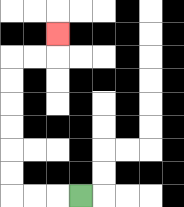{'start': '[3, 8]', 'end': '[2, 1]', 'path_directions': 'L,L,L,U,U,U,U,U,U,R,R,U', 'path_coordinates': '[[3, 8], [2, 8], [1, 8], [0, 8], [0, 7], [0, 6], [0, 5], [0, 4], [0, 3], [0, 2], [1, 2], [2, 2], [2, 1]]'}